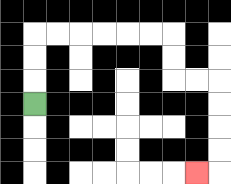{'start': '[1, 4]', 'end': '[8, 7]', 'path_directions': 'U,U,U,R,R,R,R,R,R,D,D,R,R,D,D,D,D,L', 'path_coordinates': '[[1, 4], [1, 3], [1, 2], [1, 1], [2, 1], [3, 1], [4, 1], [5, 1], [6, 1], [7, 1], [7, 2], [7, 3], [8, 3], [9, 3], [9, 4], [9, 5], [9, 6], [9, 7], [8, 7]]'}